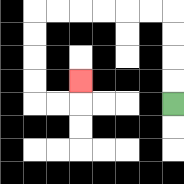{'start': '[7, 4]', 'end': '[3, 3]', 'path_directions': 'U,U,U,U,L,L,L,L,L,L,D,D,D,D,R,R,U', 'path_coordinates': '[[7, 4], [7, 3], [7, 2], [7, 1], [7, 0], [6, 0], [5, 0], [4, 0], [3, 0], [2, 0], [1, 0], [1, 1], [1, 2], [1, 3], [1, 4], [2, 4], [3, 4], [3, 3]]'}